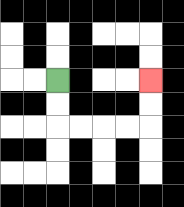{'start': '[2, 3]', 'end': '[6, 3]', 'path_directions': 'D,D,R,R,R,R,U,U', 'path_coordinates': '[[2, 3], [2, 4], [2, 5], [3, 5], [4, 5], [5, 5], [6, 5], [6, 4], [6, 3]]'}